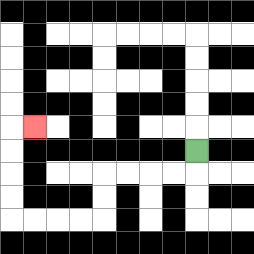{'start': '[8, 6]', 'end': '[1, 5]', 'path_directions': 'D,L,L,L,L,D,D,L,L,L,L,U,U,U,U,R', 'path_coordinates': '[[8, 6], [8, 7], [7, 7], [6, 7], [5, 7], [4, 7], [4, 8], [4, 9], [3, 9], [2, 9], [1, 9], [0, 9], [0, 8], [0, 7], [0, 6], [0, 5], [1, 5]]'}